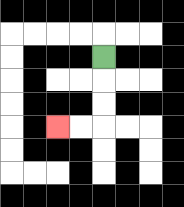{'start': '[4, 2]', 'end': '[2, 5]', 'path_directions': 'D,D,D,L,L', 'path_coordinates': '[[4, 2], [4, 3], [4, 4], [4, 5], [3, 5], [2, 5]]'}